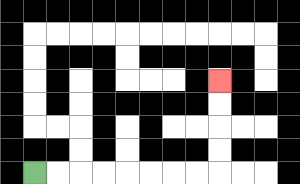{'start': '[1, 7]', 'end': '[9, 3]', 'path_directions': 'R,R,R,R,R,R,R,R,U,U,U,U', 'path_coordinates': '[[1, 7], [2, 7], [3, 7], [4, 7], [5, 7], [6, 7], [7, 7], [8, 7], [9, 7], [9, 6], [9, 5], [9, 4], [9, 3]]'}